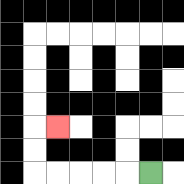{'start': '[6, 7]', 'end': '[2, 5]', 'path_directions': 'L,L,L,L,L,U,U,R', 'path_coordinates': '[[6, 7], [5, 7], [4, 7], [3, 7], [2, 7], [1, 7], [1, 6], [1, 5], [2, 5]]'}